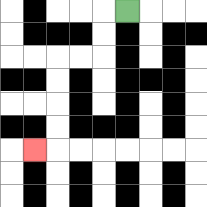{'start': '[5, 0]', 'end': '[1, 6]', 'path_directions': 'L,D,D,L,L,D,D,D,D,L', 'path_coordinates': '[[5, 0], [4, 0], [4, 1], [4, 2], [3, 2], [2, 2], [2, 3], [2, 4], [2, 5], [2, 6], [1, 6]]'}